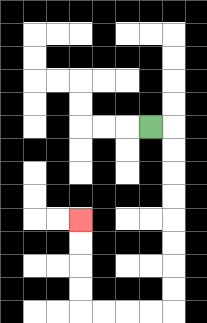{'start': '[6, 5]', 'end': '[3, 9]', 'path_directions': 'R,D,D,D,D,D,D,D,D,L,L,L,L,U,U,U,U', 'path_coordinates': '[[6, 5], [7, 5], [7, 6], [7, 7], [7, 8], [7, 9], [7, 10], [7, 11], [7, 12], [7, 13], [6, 13], [5, 13], [4, 13], [3, 13], [3, 12], [3, 11], [3, 10], [3, 9]]'}